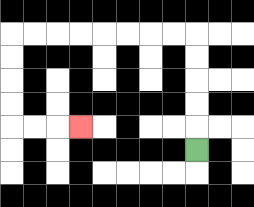{'start': '[8, 6]', 'end': '[3, 5]', 'path_directions': 'U,U,U,U,U,L,L,L,L,L,L,L,L,D,D,D,D,R,R,R', 'path_coordinates': '[[8, 6], [8, 5], [8, 4], [8, 3], [8, 2], [8, 1], [7, 1], [6, 1], [5, 1], [4, 1], [3, 1], [2, 1], [1, 1], [0, 1], [0, 2], [0, 3], [0, 4], [0, 5], [1, 5], [2, 5], [3, 5]]'}